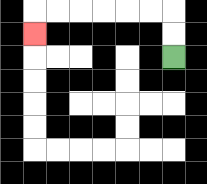{'start': '[7, 2]', 'end': '[1, 1]', 'path_directions': 'U,U,L,L,L,L,L,L,D', 'path_coordinates': '[[7, 2], [7, 1], [7, 0], [6, 0], [5, 0], [4, 0], [3, 0], [2, 0], [1, 0], [1, 1]]'}